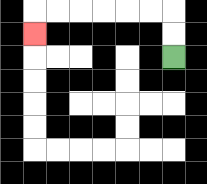{'start': '[7, 2]', 'end': '[1, 1]', 'path_directions': 'U,U,L,L,L,L,L,L,D', 'path_coordinates': '[[7, 2], [7, 1], [7, 0], [6, 0], [5, 0], [4, 0], [3, 0], [2, 0], [1, 0], [1, 1]]'}